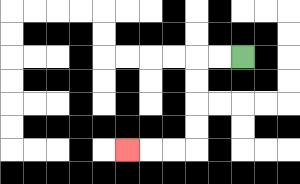{'start': '[10, 2]', 'end': '[5, 6]', 'path_directions': 'L,L,D,D,D,D,L,L,L', 'path_coordinates': '[[10, 2], [9, 2], [8, 2], [8, 3], [8, 4], [8, 5], [8, 6], [7, 6], [6, 6], [5, 6]]'}